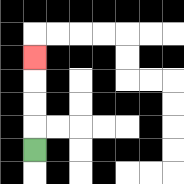{'start': '[1, 6]', 'end': '[1, 2]', 'path_directions': 'U,U,U,U', 'path_coordinates': '[[1, 6], [1, 5], [1, 4], [1, 3], [1, 2]]'}